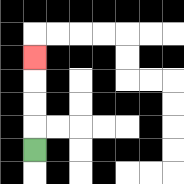{'start': '[1, 6]', 'end': '[1, 2]', 'path_directions': 'U,U,U,U', 'path_coordinates': '[[1, 6], [1, 5], [1, 4], [1, 3], [1, 2]]'}